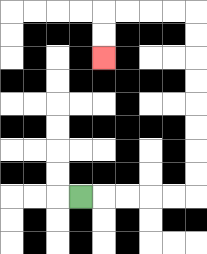{'start': '[3, 8]', 'end': '[4, 2]', 'path_directions': 'R,R,R,R,R,U,U,U,U,U,U,U,U,L,L,L,L,D,D', 'path_coordinates': '[[3, 8], [4, 8], [5, 8], [6, 8], [7, 8], [8, 8], [8, 7], [8, 6], [8, 5], [8, 4], [8, 3], [8, 2], [8, 1], [8, 0], [7, 0], [6, 0], [5, 0], [4, 0], [4, 1], [4, 2]]'}